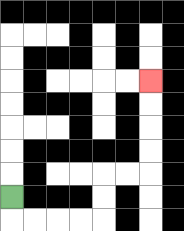{'start': '[0, 8]', 'end': '[6, 3]', 'path_directions': 'D,R,R,R,R,U,U,R,R,U,U,U,U', 'path_coordinates': '[[0, 8], [0, 9], [1, 9], [2, 9], [3, 9], [4, 9], [4, 8], [4, 7], [5, 7], [6, 7], [6, 6], [6, 5], [6, 4], [6, 3]]'}